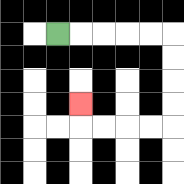{'start': '[2, 1]', 'end': '[3, 4]', 'path_directions': 'R,R,R,R,R,D,D,D,D,L,L,L,L,U', 'path_coordinates': '[[2, 1], [3, 1], [4, 1], [5, 1], [6, 1], [7, 1], [7, 2], [7, 3], [7, 4], [7, 5], [6, 5], [5, 5], [4, 5], [3, 5], [3, 4]]'}